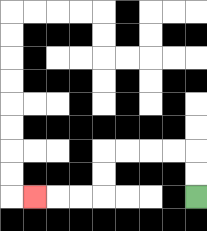{'start': '[8, 8]', 'end': '[1, 8]', 'path_directions': 'U,U,L,L,L,L,D,D,L,L,L', 'path_coordinates': '[[8, 8], [8, 7], [8, 6], [7, 6], [6, 6], [5, 6], [4, 6], [4, 7], [4, 8], [3, 8], [2, 8], [1, 8]]'}